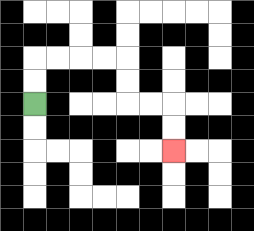{'start': '[1, 4]', 'end': '[7, 6]', 'path_directions': 'U,U,R,R,R,R,D,D,R,R,D,D', 'path_coordinates': '[[1, 4], [1, 3], [1, 2], [2, 2], [3, 2], [4, 2], [5, 2], [5, 3], [5, 4], [6, 4], [7, 4], [7, 5], [7, 6]]'}